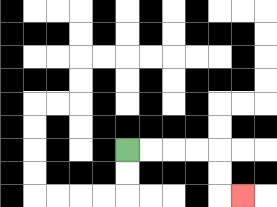{'start': '[5, 6]', 'end': '[10, 8]', 'path_directions': 'R,R,R,R,D,D,R', 'path_coordinates': '[[5, 6], [6, 6], [7, 6], [8, 6], [9, 6], [9, 7], [9, 8], [10, 8]]'}